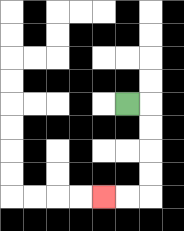{'start': '[5, 4]', 'end': '[4, 8]', 'path_directions': 'R,D,D,D,D,L,L', 'path_coordinates': '[[5, 4], [6, 4], [6, 5], [6, 6], [6, 7], [6, 8], [5, 8], [4, 8]]'}